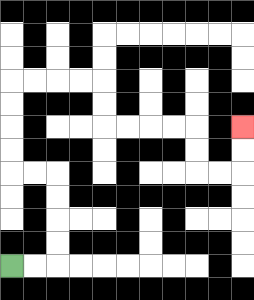{'start': '[0, 11]', 'end': '[10, 5]', 'path_directions': 'R,R,U,U,U,U,L,L,U,U,U,U,R,R,R,R,D,D,R,R,R,R,D,D,R,R,U,U', 'path_coordinates': '[[0, 11], [1, 11], [2, 11], [2, 10], [2, 9], [2, 8], [2, 7], [1, 7], [0, 7], [0, 6], [0, 5], [0, 4], [0, 3], [1, 3], [2, 3], [3, 3], [4, 3], [4, 4], [4, 5], [5, 5], [6, 5], [7, 5], [8, 5], [8, 6], [8, 7], [9, 7], [10, 7], [10, 6], [10, 5]]'}